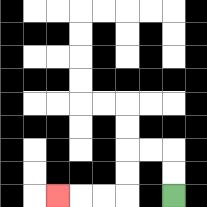{'start': '[7, 8]', 'end': '[2, 8]', 'path_directions': 'U,U,L,L,D,D,L,L,L', 'path_coordinates': '[[7, 8], [7, 7], [7, 6], [6, 6], [5, 6], [5, 7], [5, 8], [4, 8], [3, 8], [2, 8]]'}